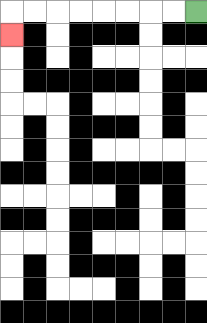{'start': '[8, 0]', 'end': '[0, 1]', 'path_directions': 'L,L,L,L,L,L,L,L,D', 'path_coordinates': '[[8, 0], [7, 0], [6, 0], [5, 0], [4, 0], [3, 0], [2, 0], [1, 0], [0, 0], [0, 1]]'}